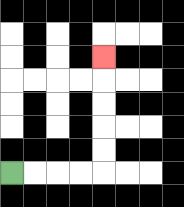{'start': '[0, 7]', 'end': '[4, 2]', 'path_directions': 'R,R,R,R,U,U,U,U,U', 'path_coordinates': '[[0, 7], [1, 7], [2, 7], [3, 7], [4, 7], [4, 6], [4, 5], [4, 4], [4, 3], [4, 2]]'}